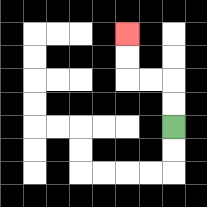{'start': '[7, 5]', 'end': '[5, 1]', 'path_directions': 'U,U,L,L,U,U', 'path_coordinates': '[[7, 5], [7, 4], [7, 3], [6, 3], [5, 3], [5, 2], [5, 1]]'}